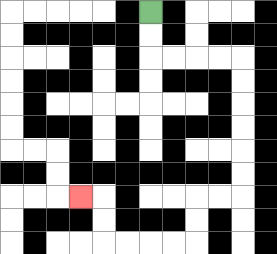{'start': '[6, 0]', 'end': '[3, 8]', 'path_directions': 'D,D,R,R,R,R,D,D,D,D,D,D,L,L,D,D,L,L,L,L,U,U,L', 'path_coordinates': '[[6, 0], [6, 1], [6, 2], [7, 2], [8, 2], [9, 2], [10, 2], [10, 3], [10, 4], [10, 5], [10, 6], [10, 7], [10, 8], [9, 8], [8, 8], [8, 9], [8, 10], [7, 10], [6, 10], [5, 10], [4, 10], [4, 9], [4, 8], [3, 8]]'}